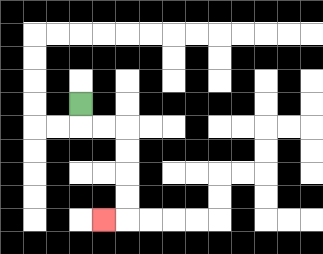{'start': '[3, 4]', 'end': '[4, 9]', 'path_directions': 'D,R,R,D,D,D,D,L', 'path_coordinates': '[[3, 4], [3, 5], [4, 5], [5, 5], [5, 6], [5, 7], [5, 8], [5, 9], [4, 9]]'}